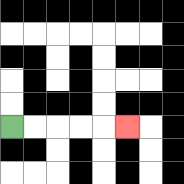{'start': '[0, 5]', 'end': '[5, 5]', 'path_directions': 'R,R,R,R,R', 'path_coordinates': '[[0, 5], [1, 5], [2, 5], [3, 5], [4, 5], [5, 5]]'}